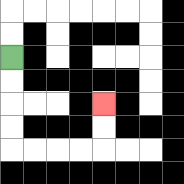{'start': '[0, 2]', 'end': '[4, 4]', 'path_directions': 'D,D,D,D,R,R,R,R,U,U', 'path_coordinates': '[[0, 2], [0, 3], [0, 4], [0, 5], [0, 6], [1, 6], [2, 6], [3, 6], [4, 6], [4, 5], [4, 4]]'}